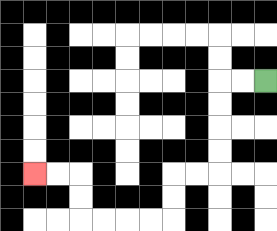{'start': '[11, 3]', 'end': '[1, 7]', 'path_directions': 'L,L,D,D,D,D,L,L,D,D,L,L,L,L,U,U,L,L', 'path_coordinates': '[[11, 3], [10, 3], [9, 3], [9, 4], [9, 5], [9, 6], [9, 7], [8, 7], [7, 7], [7, 8], [7, 9], [6, 9], [5, 9], [4, 9], [3, 9], [3, 8], [3, 7], [2, 7], [1, 7]]'}